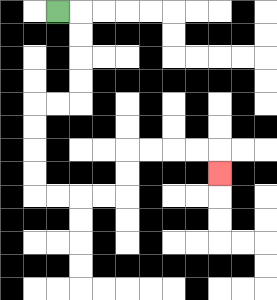{'start': '[2, 0]', 'end': '[9, 7]', 'path_directions': 'R,D,D,D,D,L,L,D,D,D,D,R,R,R,R,U,U,R,R,R,R,D', 'path_coordinates': '[[2, 0], [3, 0], [3, 1], [3, 2], [3, 3], [3, 4], [2, 4], [1, 4], [1, 5], [1, 6], [1, 7], [1, 8], [2, 8], [3, 8], [4, 8], [5, 8], [5, 7], [5, 6], [6, 6], [7, 6], [8, 6], [9, 6], [9, 7]]'}